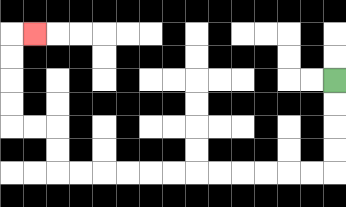{'start': '[14, 3]', 'end': '[1, 1]', 'path_directions': 'D,D,D,D,L,L,L,L,L,L,L,L,L,L,L,L,U,U,L,L,U,U,U,U,R', 'path_coordinates': '[[14, 3], [14, 4], [14, 5], [14, 6], [14, 7], [13, 7], [12, 7], [11, 7], [10, 7], [9, 7], [8, 7], [7, 7], [6, 7], [5, 7], [4, 7], [3, 7], [2, 7], [2, 6], [2, 5], [1, 5], [0, 5], [0, 4], [0, 3], [0, 2], [0, 1], [1, 1]]'}